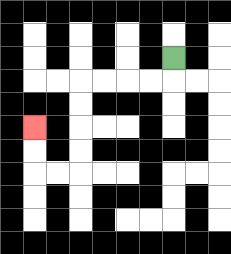{'start': '[7, 2]', 'end': '[1, 5]', 'path_directions': 'D,L,L,L,L,D,D,D,D,L,L,U,U', 'path_coordinates': '[[7, 2], [7, 3], [6, 3], [5, 3], [4, 3], [3, 3], [3, 4], [3, 5], [3, 6], [3, 7], [2, 7], [1, 7], [1, 6], [1, 5]]'}